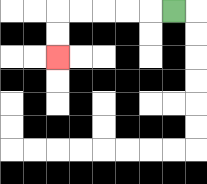{'start': '[7, 0]', 'end': '[2, 2]', 'path_directions': 'L,L,L,L,L,D,D', 'path_coordinates': '[[7, 0], [6, 0], [5, 0], [4, 0], [3, 0], [2, 0], [2, 1], [2, 2]]'}